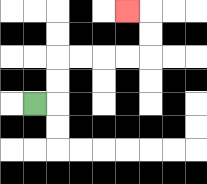{'start': '[1, 4]', 'end': '[5, 0]', 'path_directions': 'R,U,U,R,R,R,R,U,U,L', 'path_coordinates': '[[1, 4], [2, 4], [2, 3], [2, 2], [3, 2], [4, 2], [5, 2], [6, 2], [6, 1], [6, 0], [5, 0]]'}